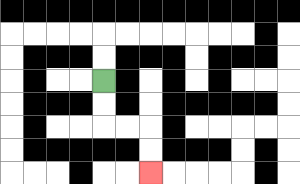{'start': '[4, 3]', 'end': '[6, 7]', 'path_directions': 'D,D,R,R,D,D', 'path_coordinates': '[[4, 3], [4, 4], [4, 5], [5, 5], [6, 5], [6, 6], [6, 7]]'}